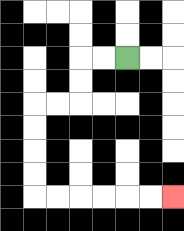{'start': '[5, 2]', 'end': '[7, 8]', 'path_directions': 'L,L,D,D,L,L,D,D,D,D,R,R,R,R,R,R', 'path_coordinates': '[[5, 2], [4, 2], [3, 2], [3, 3], [3, 4], [2, 4], [1, 4], [1, 5], [1, 6], [1, 7], [1, 8], [2, 8], [3, 8], [4, 8], [5, 8], [6, 8], [7, 8]]'}